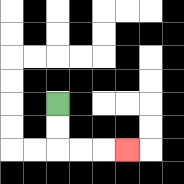{'start': '[2, 4]', 'end': '[5, 6]', 'path_directions': 'D,D,R,R,R', 'path_coordinates': '[[2, 4], [2, 5], [2, 6], [3, 6], [4, 6], [5, 6]]'}